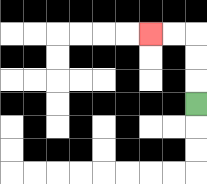{'start': '[8, 4]', 'end': '[6, 1]', 'path_directions': 'U,U,U,L,L', 'path_coordinates': '[[8, 4], [8, 3], [8, 2], [8, 1], [7, 1], [6, 1]]'}